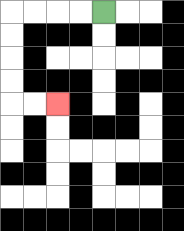{'start': '[4, 0]', 'end': '[2, 4]', 'path_directions': 'L,L,L,L,D,D,D,D,R,R', 'path_coordinates': '[[4, 0], [3, 0], [2, 0], [1, 0], [0, 0], [0, 1], [0, 2], [0, 3], [0, 4], [1, 4], [2, 4]]'}